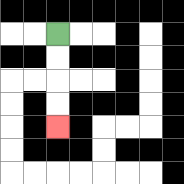{'start': '[2, 1]', 'end': '[2, 5]', 'path_directions': 'D,D,D,D', 'path_coordinates': '[[2, 1], [2, 2], [2, 3], [2, 4], [2, 5]]'}